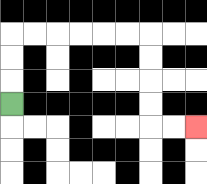{'start': '[0, 4]', 'end': '[8, 5]', 'path_directions': 'U,U,U,R,R,R,R,R,R,D,D,D,D,R,R', 'path_coordinates': '[[0, 4], [0, 3], [0, 2], [0, 1], [1, 1], [2, 1], [3, 1], [4, 1], [5, 1], [6, 1], [6, 2], [6, 3], [6, 4], [6, 5], [7, 5], [8, 5]]'}